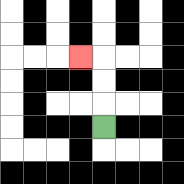{'start': '[4, 5]', 'end': '[3, 2]', 'path_directions': 'U,U,U,L', 'path_coordinates': '[[4, 5], [4, 4], [4, 3], [4, 2], [3, 2]]'}